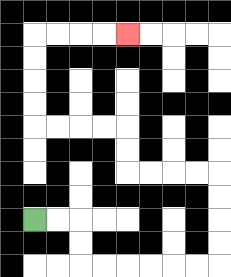{'start': '[1, 9]', 'end': '[5, 1]', 'path_directions': 'R,R,D,D,R,R,R,R,R,R,U,U,U,U,L,L,L,L,U,U,L,L,L,L,U,U,U,U,R,R,R,R', 'path_coordinates': '[[1, 9], [2, 9], [3, 9], [3, 10], [3, 11], [4, 11], [5, 11], [6, 11], [7, 11], [8, 11], [9, 11], [9, 10], [9, 9], [9, 8], [9, 7], [8, 7], [7, 7], [6, 7], [5, 7], [5, 6], [5, 5], [4, 5], [3, 5], [2, 5], [1, 5], [1, 4], [1, 3], [1, 2], [1, 1], [2, 1], [3, 1], [4, 1], [5, 1]]'}